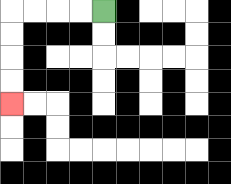{'start': '[4, 0]', 'end': '[0, 4]', 'path_directions': 'L,L,L,L,D,D,D,D', 'path_coordinates': '[[4, 0], [3, 0], [2, 0], [1, 0], [0, 0], [0, 1], [0, 2], [0, 3], [0, 4]]'}